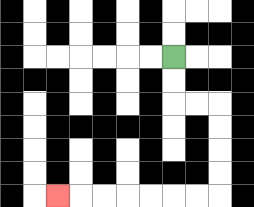{'start': '[7, 2]', 'end': '[2, 8]', 'path_directions': 'D,D,R,R,D,D,D,D,L,L,L,L,L,L,L', 'path_coordinates': '[[7, 2], [7, 3], [7, 4], [8, 4], [9, 4], [9, 5], [9, 6], [9, 7], [9, 8], [8, 8], [7, 8], [6, 8], [5, 8], [4, 8], [3, 8], [2, 8]]'}